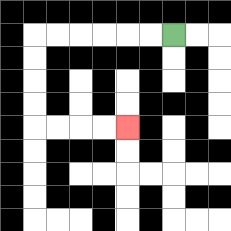{'start': '[7, 1]', 'end': '[5, 5]', 'path_directions': 'L,L,L,L,L,L,D,D,D,D,R,R,R,R', 'path_coordinates': '[[7, 1], [6, 1], [5, 1], [4, 1], [3, 1], [2, 1], [1, 1], [1, 2], [1, 3], [1, 4], [1, 5], [2, 5], [3, 5], [4, 5], [5, 5]]'}